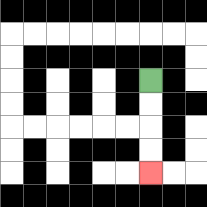{'start': '[6, 3]', 'end': '[6, 7]', 'path_directions': 'D,D,D,D', 'path_coordinates': '[[6, 3], [6, 4], [6, 5], [6, 6], [6, 7]]'}